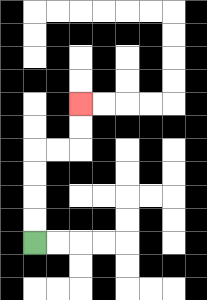{'start': '[1, 10]', 'end': '[3, 4]', 'path_directions': 'U,U,U,U,R,R,U,U', 'path_coordinates': '[[1, 10], [1, 9], [1, 8], [1, 7], [1, 6], [2, 6], [3, 6], [3, 5], [3, 4]]'}